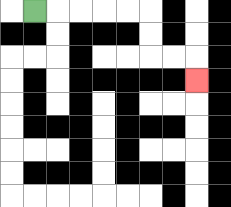{'start': '[1, 0]', 'end': '[8, 3]', 'path_directions': 'R,R,R,R,R,D,D,R,R,D', 'path_coordinates': '[[1, 0], [2, 0], [3, 0], [4, 0], [5, 0], [6, 0], [6, 1], [6, 2], [7, 2], [8, 2], [8, 3]]'}